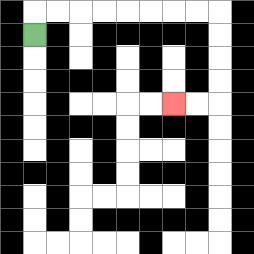{'start': '[1, 1]', 'end': '[7, 4]', 'path_directions': 'U,R,R,R,R,R,R,R,R,D,D,D,D,L,L', 'path_coordinates': '[[1, 1], [1, 0], [2, 0], [3, 0], [4, 0], [5, 0], [6, 0], [7, 0], [8, 0], [9, 0], [9, 1], [9, 2], [9, 3], [9, 4], [8, 4], [7, 4]]'}